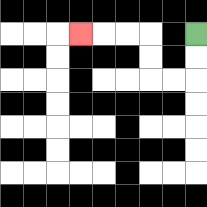{'start': '[8, 1]', 'end': '[3, 1]', 'path_directions': 'D,D,L,L,U,U,L,L,L', 'path_coordinates': '[[8, 1], [8, 2], [8, 3], [7, 3], [6, 3], [6, 2], [6, 1], [5, 1], [4, 1], [3, 1]]'}